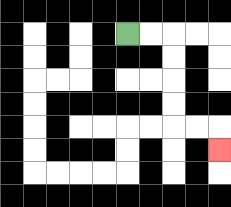{'start': '[5, 1]', 'end': '[9, 6]', 'path_directions': 'R,R,D,D,D,D,R,R,D', 'path_coordinates': '[[5, 1], [6, 1], [7, 1], [7, 2], [7, 3], [7, 4], [7, 5], [8, 5], [9, 5], [9, 6]]'}